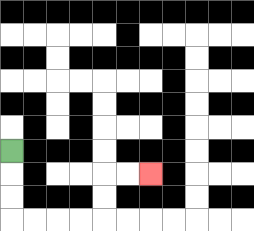{'start': '[0, 6]', 'end': '[6, 7]', 'path_directions': 'D,D,D,R,R,R,R,U,U,R,R', 'path_coordinates': '[[0, 6], [0, 7], [0, 8], [0, 9], [1, 9], [2, 9], [3, 9], [4, 9], [4, 8], [4, 7], [5, 7], [6, 7]]'}